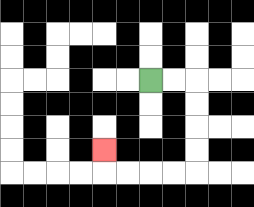{'start': '[6, 3]', 'end': '[4, 6]', 'path_directions': 'R,R,D,D,D,D,L,L,L,L,U', 'path_coordinates': '[[6, 3], [7, 3], [8, 3], [8, 4], [8, 5], [8, 6], [8, 7], [7, 7], [6, 7], [5, 7], [4, 7], [4, 6]]'}